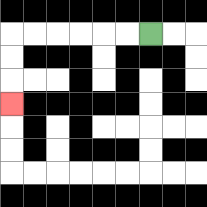{'start': '[6, 1]', 'end': '[0, 4]', 'path_directions': 'L,L,L,L,L,L,D,D,D', 'path_coordinates': '[[6, 1], [5, 1], [4, 1], [3, 1], [2, 1], [1, 1], [0, 1], [0, 2], [0, 3], [0, 4]]'}